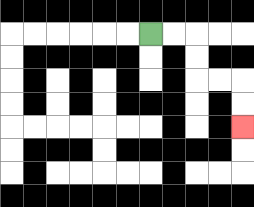{'start': '[6, 1]', 'end': '[10, 5]', 'path_directions': 'R,R,D,D,R,R,D,D', 'path_coordinates': '[[6, 1], [7, 1], [8, 1], [8, 2], [8, 3], [9, 3], [10, 3], [10, 4], [10, 5]]'}